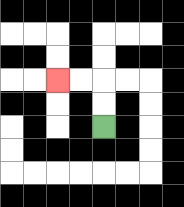{'start': '[4, 5]', 'end': '[2, 3]', 'path_directions': 'U,U,L,L', 'path_coordinates': '[[4, 5], [4, 4], [4, 3], [3, 3], [2, 3]]'}